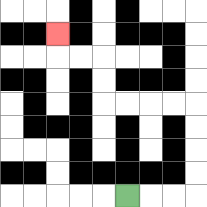{'start': '[5, 8]', 'end': '[2, 1]', 'path_directions': 'R,R,R,U,U,U,U,L,L,L,L,U,U,L,L,U', 'path_coordinates': '[[5, 8], [6, 8], [7, 8], [8, 8], [8, 7], [8, 6], [8, 5], [8, 4], [7, 4], [6, 4], [5, 4], [4, 4], [4, 3], [4, 2], [3, 2], [2, 2], [2, 1]]'}